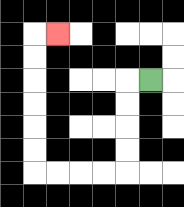{'start': '[6, 3]', 'end': '[2, 1]', 'path_directions': 'L,D,D,D,D,L,L,L,L,U,U,U,U,U,U,R', 'path_coordinates': '[[6, 3], [5, 3], [5, 4], [5, 5], [5, 6], [5, 7], [4, 7], [3, 7], [2, 7], [1, 7], [1, 6], [1, 5], [1, 4], [1, 3], [1, 2], [1, 1], [2, 1]]'}